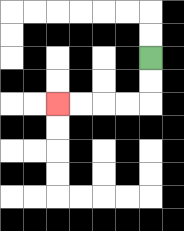{'start': '[6, 2]', 'end': '[2, 4]', 'path_directions': 'D,D,L,L,L,L', 'path_coordinates': '[[6, 2], [6, 3], [6, 4], [5, 4], [4, 4], [3, 4], [2, 4]]'}